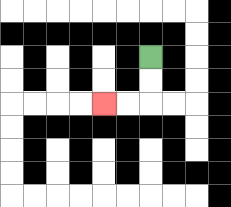{'start': '[6, 2]', 'end': '[4, 4]', 'path_directions': 'D,D,L,L', 'path_coordinates': '[[6, 2], [6, 3], [6, 4], [5, 4], [4, 4]]'}